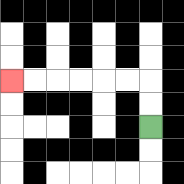{'start': '[6, 5]', 'end': '[0, 3]', 'path_directions': 'U,U,L,L,L,L,L,L', 'path_coordinates': '[[6, 5], [6, 4], [6, 3], [5, 3], [4, 3], [3, 3], [2, 3], [1, 3], [0, 3]]'}